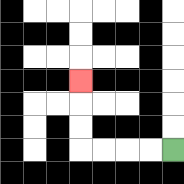{'start': '[7, 6]', 'end': '[3, 3]', 'path_directions': 'L,L,L,L,U,U,U', 'path_coordinates': '[[7, 6], [6, 6], [5, 6], [4, 6], [3, 6], [3, 5], [3, 4], [3, 3]]'}